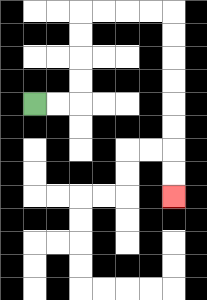{'start': '[1, 4]', 'end': '[7, 8]', 'path_directions': 'R,R,U,U,U,U,R,R,R,R,D,D,D,D,D,D,D,D', 'path_coordinates': '[[1, 4], [2, 4], [3, 4], [3, 3], [3, 2], [3, 1], [3, 0], [4, 0], [5, 0], [6, 0], [7, 0], [7, 1], [7, 2], [7, 3], [7, 4], [7, 5], [7, 6], [7, 7], [7, 8]]'}